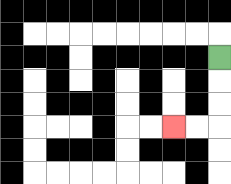{'start': '[9, 2]', 'end': '[7, 5]', 'path_directions': 'D,D,D,L,L', 'path_coordinates': '[[9, 2], [9, 3], [9, 4], [9, 5], [8, 5], [7, 5]]'}